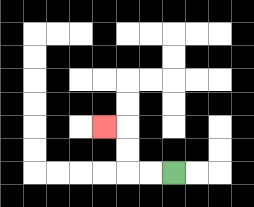{'start': '[7, 7]', 'end': '[4, 5]', 'path_directions': 'L,L,U,U,L', 'path_coordinates': '[[7, 7], [6, 7], [5, 7], [5, 6], [5, 5], [4, 5]]'}